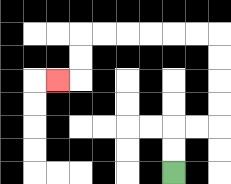{'start': '[7, 7]', 'end': '[2, 3]', 'path_directions': 'U,U,R,R,U,U,U,U,L,L,L,L,L,L,D,D,L', 'path_coordinates': '[[7, 7], [7, 6], [7, 5], [8, 5], [9, 5], [9, 4], [9, 3], [9, 2], [9, 1], [8, 1], [7, 1], [6, 1], [5, 1], [4, 1], [3, 1], [3, 2], [3, 3], [2, 3]]'}